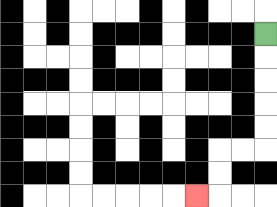{'start': '[11, 1]', 'end': '[8, 8]', 'path_directions': 'D,D,D,D,D,L,L,D,D,L', 'path_coordinates': '[[11, 1], [11, 2], [11, 3], [11, 4], [11, 5], [11, 6], [10, 6], [9, 6], [9, 7], [9, 8], [8, 8]]'}